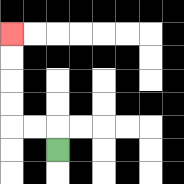{'start': '[2, 6]', 'end': '[0, 1]', 'path_directions': 'U,L,L,U,U,U,U', 'path_coordinates': '[[2, 6], [2, 5], [1, 5], [0, 5], [0, 4], [0, 3], [0, 2], [0, 1]]'}